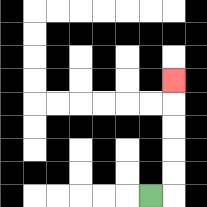{'start': '[6, 8]', 'end': '[7, 3]', 'path_directions': 'R,U,U,U,U,U', 'path_coordinates': '[[6, 8], [7, 8], [7, 7], [7, 6], [7, 5], [7, 4], [7, 3]]'}